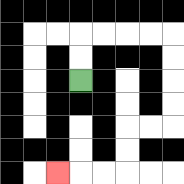{'start': '[3, 3]', 'end': '[2, 7]', 'path_directions': 'U,U,R,R,R,R,D,D,D,D,L,L,D,D,L,L,L', 'path_coordinates': '[[3, 3], [3, 2], [3, 1], [4, 1], [5, 1], [6, 1], [7, 1], [7, 2], [7, 3], [7, 4], [7, 5], [6, 5], [5, 5], [5, 6], [5, 7], [4, 7], [3, 7], [2, 7]]'}